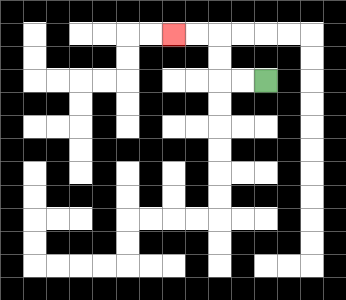{'start': '[11, 3]', 'end': '[7, 1]', 'path_directions': 'L,L,U,U,L,L', 'path_coordinates': '[[11, 3], [10, 3], [9, 3], [9, 2], [9, 1], [8, 1], [7, 1]]'}